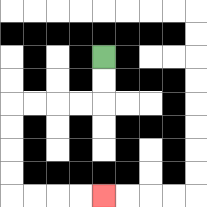{'start': '[4, 2]', 'end': '[4, 8]', 'path_directions': 'D,D,L,L,L,L,D,D,D,D,R,R,R,R', 'path_coordinates': '[[4, 2], [4, 3], [4, 4], [3, 4], [2, 4], [1, 4], [0, 4], [0, 5], [0, 6], [0, 7], [0, 8], [1, 8], [2, 8], [3, 8], [4, 8]]'}